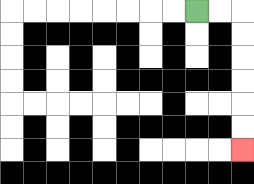{'start': '[8, 0]', 'end': '[10, 6]', 'path_directions': 'R,R,D,D,D,D,D,D', 'path_coordinates': '[[8, 0], [9, 0], [10, 0], [10, 1], [10, 2], [10, 3], [10, 4], [10, 5], [10, 6]]'}